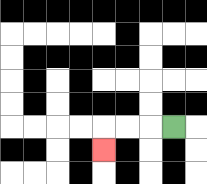{'start': '[7, 5]', 'end': '[4, 6]', 'path_directions': 'L,L,L,D', 'path_coordinates': '[[7, 5], [6, 5], [5, 5], [4, 5], [4, 6]]'}